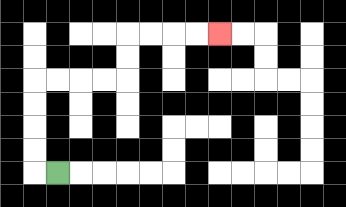{'start': '[2, 7]', 'end': '[9, 1]', 'path_directions': 'L,U,U,U,U,R,R,R,R,U,U,R,R,R,R', 'path_coordinates': '[[2, 7], [1, 7], [1, 6], [1, 5], [1, 4], [1, 3], [2, 3], [3, 3], [4, 3], [5, 3], [5, 2], [5, 1], [6, 1], [7, 1], [8, 1], [9, 1]]'}